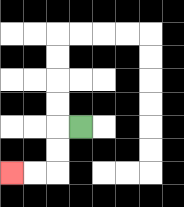{'start': '[3, 5]', 'end': '[0, 7]', 'path_directions': 'L,D,D,L,L', 'path_coordinates': '[[3, 5], [2, 5], [2, 6], [2, 7], [1, 7], [0, 7]]'}